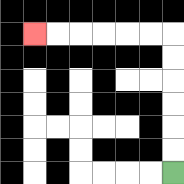{'start': '[7, 7]', 'end': '[1, 1]', 'path_directions': 'U,U,U,U,U,U,L,L,L,L,L,L', 'path_coordinates': '[[7, 7], [7, 6], [7, 5], [7, 4], [7, 3], [7, 2], [7, 1], [6, 1], [5, 1], [4, 1], [3, 1], [2, 1], [1, 1]]'}